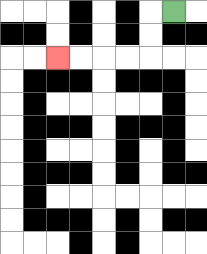{'start': '[7, 0]', 'end': '[2, 2]', 'path_directions': 'L,D,D,L,L,L,L', 'path_coordinates': '[[7, 0], [6, 0], [6, 1], [6, 2], [5, 2], [4, 2], [3, 2], [2, 2]]'}